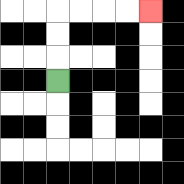{'start': '[2, 3]', 'end': '[6, 0]', 'path_directions': 'U,U,U,R,R,R,R', 'path_coordinates': '[[2, 3], [2, 2], [2, 1], [2, 0], [3, 0], [4, 0], [5, 0], [6, 0]]'}